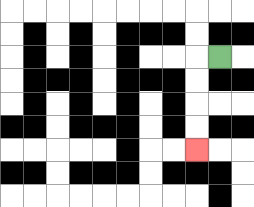{'start': '[9, 2]', 'end': '[8, 6]', 'path_directions': 'L,D,D,D,D', 'path_coordinates': '[[9, 2], [8, 2], [8, 3], [8, 4], [8, 5], [8, 6]]'}